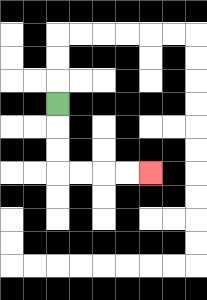{'start': '[2, 4]', 'end': '[6, 7]', 'path_directions': 'D,D,D,R,R,R,R', 'path_coordinates': '[[2, 4], [2, 5], [2, 6], [2, 7], [3, 7], [4, 7], [5, 7], [6, 7]]'}